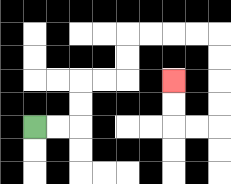{'start': '[1, 5]', 'end': '[7, 3]', 'path_directions': 'R,R,U,U,R,R,U,U,R,R,R,R,D,D,D,D,L,L,U,U', 'path_coordinates': '[[1, 5], [2, 5], [3, 5], [3, 4], [3, 3], [4, 3], [5, 3], [5, 2], [5, 1], [6, 1], [7, 1], [8, 1], [9, 1], [9, 2], [9, 3], [9, 4], [9, 5], [8, 5], [7, 5], [7, 4], [7, 3]]'}